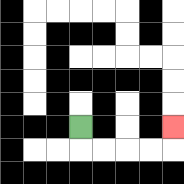{'start': '[3, 5]', 'end': '[7, 5]', 'path_directions': 'D,R,R,R,R,U', 'path_coordinates': '[[3, 5], [3, 6], [4, 6], [5, 6], [6, 6], [7, 6], [7, 5]]'}